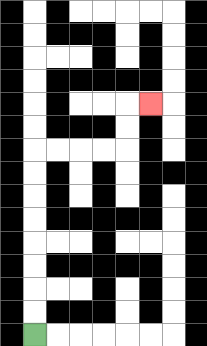{'start': '[1, 14]', 'end': '[6, 4]', 'path_directions': 'U,U,U,U,U,U,U,U,R,R,R,R,U,U,R', 'path_coordinates': '[[1, 14], [1, 13], [1, 12], [1, 11], [1, 10], [1, 9], [1, 8], [1, 7], [1, 6], [2, 6], [3, 6], [4, 6], [5, 6], [5, 5], [5, 4], [6, 4]]'}